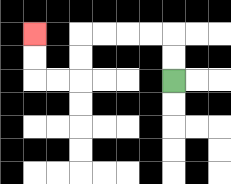{'start': '[7, 3]', 'end': '[1, 1]', 'path_directions': 'U,U,L,L,L,L,D,D,L,L,U,U', 'path_coordinates': '[[7, 3], [7, 2], [7, 1], [6, 1], [5, 1], [4, 1], [3, 1], [3, 2], [3, 3], [2, 3], [1, 3], [1, 2], [1, 1]]'}